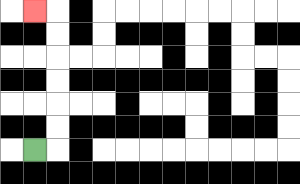{'start': '[1, 6]', 'end': '[1, 0]', 'path_directions': 'R,U,U,U,U,U,U,L', 'path_coordinates': '[[1, 6], [2, 6], [2, 5], [2, 4], [2, 3], [2, 2], [2, 1], [2, 0], [1, 0]]'}